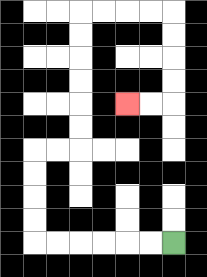{'start': '[7, 10]', 'end': '[5, 4]', 'path_directions': 'L,L,L,L,L,L,U,U,U,U,R,R,U,U,U,U,U,U,R,R,R,R,D,D,D,D,L,L', 'path_coordinates': '[[7, 10], [6, 10], [5, 10], [4, 10], [3, 10], [2, 10], [1, 10], [1, 9], [1, 8], [1, 7], [1, 6], [2, 6], [3, 6], [3, 5], [3, 4], [3, 3], [3, 2], [3, 1], [3, 0], [4, 0], [5, 0], [6, 0], [7, 0], [7, 1], [7, 2], [7, 3], [7, 4], [6, 4], [5, 4]]'}